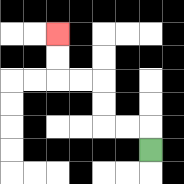{'start': '[6, 6]', 'end': '[2, 1]', 'path_directions': 'U,L,L,U,U,L,L,U,U', 'path_coordinates': '[[6, 6], [6, 5], [5, 5], [4, 5], [4, 4], [4, 3], [3, 3], [2, 3], [2, 2], [2, 1]]'}